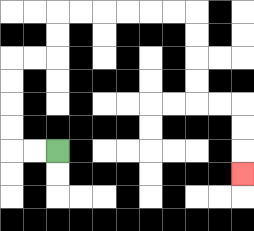{'start': '[2, 6]', 'end': '[10, 7]', 'path_directions': 'L,L,U,U,U,U,R,R,U,U,R,R,R,R,R,R,D,D,D,D,R,R,D,D,D', 'path_coordinates': '[[2, 6], [1, 6], [0, 6], [0, 5], [0, 4], [0, 3], [0, 2], [1, 2], [2, 2], [2, 1], [2, 0], [3, 0], [4, 0], [5, 0], [6, 0], [7, 0], [8, 0], [8, 1], [8, 2], [8, 3], [8, 4], [9, 4], [10, 4], [10, 5], [10, 6], [10, 7]]'}